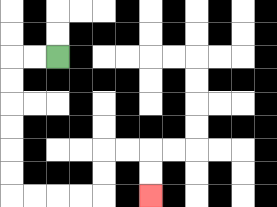{'start': '[2, 2]', 'end': '[6, 8]', 'path_directions': 'L,L,D,D,D,D,D,D,R,R,R,R,U,U,R,R,D,D', 'path_coordinates': '[[2, 2], [1, 2], [0, 2], [0, 3], [0, 4], [0, 5], [0, 6], [0, 7], [0, 8], [1, 8], [2, 8], [3, 8], [4, 8], [4, 7], [4, 6], [5, 6], [6, 6], [6, 7], [6, 8]]'}